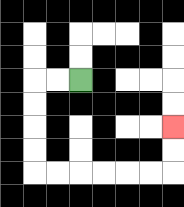{'start': '[3, 3]', 'end': '[7, 5]', 'path_directions': 'L,L,D,D,D,D,R,R,R,R,R,R,U,U', 'path_coordinates': '[[3, 3], [2, 3], [1, 3], [1, 4], [1, 5], [1, 6], [1, 7], [2, 7], [3, 7], [4, 7], [5, 7], [6, 7], [7, 7], [7, 6], [7, 5]]'}